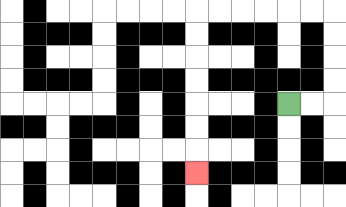{'start': '[12, 4]', 'end': '[8, 7]', 'path_directions': 'R,R,U,U,U,U,L,L,L,L,L,L,D,D,D,D,D,D,D', 'path_coordinates': '[[12, 4], [13, 4], [14, 4], [14, 3], [14, 2], [14, 1], [14, 0], [13, 0], [12, 0], [11, 0], [10, 0], [9, 0], [8, 0], [8, 1], [8, 2], [8, 3], [8, 4], [8, 5], [8, 6], [8, 7]]'}